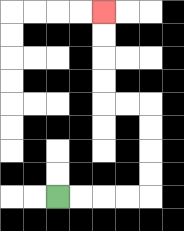{'start': '[2, 8]', 'end': '[4, 0]', 'path_directions': 'R,R,R,R,U,U,U,U,L,L,U,U,U,U', 'path_coordinates': '[[2, 8], [3, 8], [4, 8], [5, 8], [6, 8], [6, 7], [6, 6], [6, 5], [6, 4], [5, 4], [4, 4], [4, 3], [4, 2], [4, 1], [4, 0]]'}